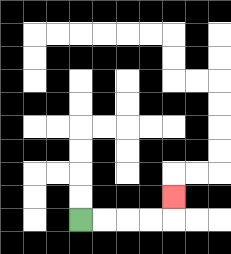{'start': '[3, 9]', 'end': '[7, 8]', 'path_directions': 'R,R,R,R,U', 'path_coordinates': '[[3, 9], [4, 9], [5, 9], [6, 9], [7, 9], [7, 8]]'}